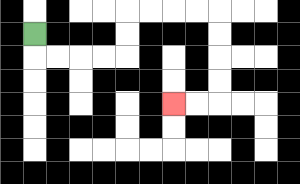{'start': '[1, 1]', 'end': '[7, 4]', 'path_directions': 'D,R,R,R,R,U,U,R,R,R,R,D,D,D,D,L,L', 'path_coordinates': '[[1, 1], [1, 2], [2, 2], [3, 2], [4, 2], [5, 2], [5, 1], [5, 0], [6, 0], [7, 0], [8, 0], [9, 0], [9, 1], [9, 2], [9, 3], [9, 4], [8, 4], [7, 4]]'}